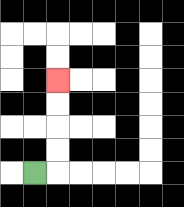{'start': '[1, 7]', 'end': '[2, 3]', 'path_directions': 'R,U,U,U,U', 'path_coordinates': '[[1, 7], [2, 7], [2, 6], [2, 5], [2, 4], [2, 3]]'}